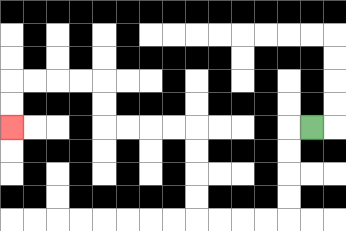{'start': '[13, 5]', 'end': '[0, 5]', 'path_directions': 'L,D,D,D,D,L,L,L,L,U,U,U,U,L,L,L,L,U,U,L,L,L,L,D,D', 'path_coordinates': '[[13, 5], [12, 5], [12, 6], [12, 7], [12, 8], [12, 9], [11, 9], [10, 9], [9, 9], [8, 9], [8, 8], [8, 7], [8, 6], [8, 5], [7, 5], [6, 5], [5, 5], [4, 5], [4, 4], [4, 3], [3, 3], [2, 3], [1, 3], [0, 3], [0, 4], [0, 5]]'}